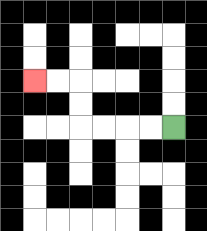{'start': '[7, 5]', 'end': '[1, 3]', 'path_directions': 'L,L,L,L,U,U,L,L', 'path_coordinates': '[[7, 5], [6, 5], [5, 5], [4, 5], [3, 5], [3, 4], [3, 3], [2, 3], [1, 3]]'}